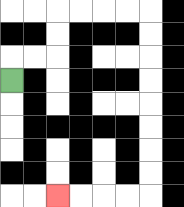{'start': '[0, 3]', 'end': '[2, 8]', 'path_directions': 'U,R,R,U,U,R,R,R,R,D,D,D,D,D,D,D,D,L,L,L,L', 'path_coordinates': '[[0, 3], [0, 2], [1, 2], [2, 2], [2, 1], [2, 0], [3, 0], [4, 0], [5, 0], [6, 0], [6, 1], [6, 2], [6, 3], [6, 4], [6, 5], [6, 6], [6, 7], [6, 8], [5, 8], [4, 8], [3, 8], [2, 8]]'}